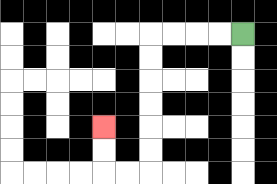{'start': '[10, 1]', 'end': '[4, 5]', 'path_directions': 'L,L,L,L,D,D,D,D,D,D,L,L,U,U', 'path_coordinates': '[[10, 1], [9, 1], [8, 1], [7, 1], [6, 1], [6, 2], [6, 3], [6, 4], [6, 5], [6, 6], [6, 7], [5, 7], [4, 7], [4, 6], [4, 5]]'}